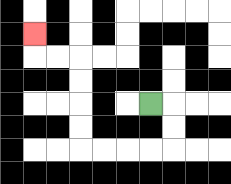{'start': '[6, 4]', 'end': '[1, 1]', 'path_directions': 'R,D,D,L,L,L,L,U,U,U,U,L,L,U', 'path_coordinates': '[[6, 4], [7, 4], [7, 5], [7, 6], [6, 6], [5, 6], [4, 6], [3, 6], [3, 5], [3, 4], [3, 3], [3, 2], [2, 2], [1, 2], [1, 1]]'}